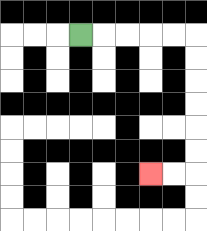{'start': '[3, 1]', 'end': '[6, 7]', 'path_directions': 'R,R,R,R,R,D,D,D,D,D,D,L,L', 'path_coordinates': '[[3, 1], [4, 1], [5, 1], [6, 1], [7, 1], [8, 1], [8, 2], [8, 3], [8, 4], [8, 5], [8, 6], [8, 7], [7, 7], [6, 7]]'}